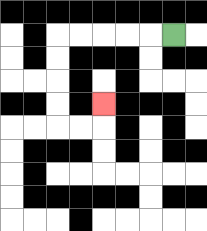{'start': '[7, 1]', 'end': '[4, 4]', 'path_directions': 'L,L,L,L,L,D,D,D,D,R,R,U', 'path_coordinates': '[[7, 1], [6, 1], [5, 1], [4, 1], [3, 1], [2, 1], [2, 2], [2, 3], [2, 4], [2, 5], [3, 5], [4, 5], [4, 4]]'}